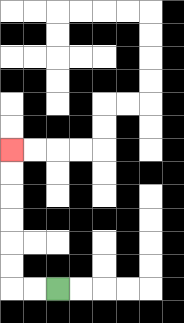{'start': '[2, 12]', 'end': '[0, 6]', 'path_directions': 'L,L,U,U,U,U,U,U', 'path_coordinates': '[[2, 12], [1, 12], [0, 12], [0, 11], [0, 10], [0, 9], [0, 8], [0, 7], [0, 6]]'}